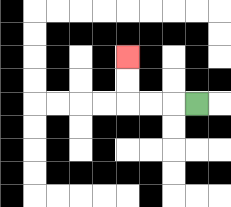{'start': '[8, 4]', 'end': '[5, 2]', 'path_directions': 'L,L,L,U,U', 'path_coordinates': '[[8, 4], [7, 4], [6, 4], [5, 4], [5, 3], [5, 2]]'}